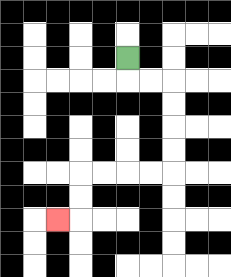{'start': '[5, 2]', 'end': '[2, 9]', 'path_directions': 'D,R,R,D,D,D,D,L,L,L,L,D,D,L', 'path_coordinates': '[[5, 2], [5, 3], [6, 3], [7, 3], [7, 4], [7, 5], [7, 6], [7, 7], [6, 7], [5, 7], [4, 7], [3, 7], [3, 8], [3, 9], [2, 9]]'}